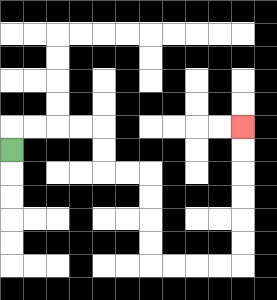{'start': '[0, 6]', 'end': '[10, 5]', 'path_directions': 'U,R,R,R,R,D,D,R,R,D,D,D,D,R,R,R,R,U,U,U,U,U,U', 'path_coordinates': '[[0, 6], [0, 5], [1, 5], [2, 5], [3, 5], [4, 5], [4, 6], [4, 7], [5, 7], [6, 7], [6, 8], [6, 9], [6, 10], [6, 11], [7, 11], [8, 11], [9, 11], [10, 11], [10, 10], [10, 9], [10, 8], [10, 7], [10, 6], [10, 5]]'}